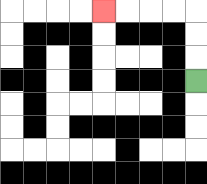{'start': '[8, 3]', 'end': '[4, 0]', 'path_directions': 'U,U,U,L,L,L,L', 'path_coordinates': '[[8, 3], [8, 2], [8, 1], [8, 0], [7, 0], [6, 0], [5, 0], [4, 0]]'}